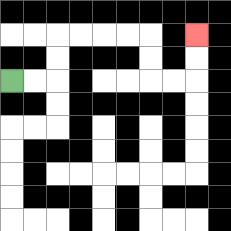{'start': '[0, 3]', 'end': '[8, 1]', 'path_directions': 'R,R,U,U,R,R,R,R,D,D,R,R,U,U', 'path_coordinates': '[[0, 3], [1, 3], [2, 3], [2, 2], [2, 1], [3, 1], [4, 1], [5, 1], [6, 1], [6, 2], [6, 3], [7, 3], [8, 3], [8, 2], [8, 1]]'}